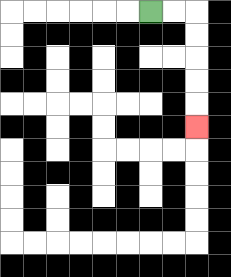{'start': '[6, 0]', 'end': '[8, 5]', 'path_directions': 'R,R,D,D,D,D,D', 'path_coordinates': '[[6, 0], [7, 0], [8, 0], [8, 1], [8, 2], [8, 3], [8, 4], [8, 5]]'}